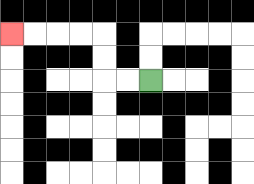{'start': '[6, 3]', 'end': '[0, 1]', 'path_directions': 'L,L,U,U,L,L,L,L', 'path_coordinates': '[[6, 3], [5, 3], [4, 3], [4, 2], [4, 1], [3, 1], [2, 1], [1, 1], [0, 1]]'}